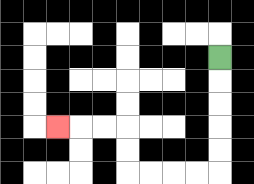{'start': '[9, 2]', 'end': '[2, 5]', 'path_directions': 'D,D,D,D,D,L,L,L,L,U,U,L,L,L', 'path_coordinates': '[[9, 2], [9, 3], [9, 4], [9, 5], [9, 6], [9, 7], [8, 7], [7, 7], [6, 7], [5, 7], [5, 6], [5, 5], [4, 5], [3, 5], [2, 5]]'}